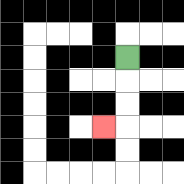{'start': '[5, 2]', 'end': '[4, 5]', 'path_directions': 'D,D,D,L', 'path_coordinates': '[[5, 2], [5, 3], [5, 4], [5, 5], [4, 5]]'}